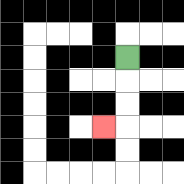{'start': '[5, 2]', 'end': '[4, 5]', 'path_directions': 'D,D,D,L', 'path_coordinates': '[[5, 2], [5, 3], [5, 4], [5, 5], [4, 5]]'}